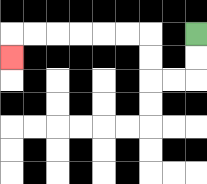{'start': '[8, 1]', 'end': '[0, 2]', 'path_directions': 'D,D,L,L,U,U,L,L,L,L,L,L,D', 'path_coordinates': '[[8, 1], [8, 2], [8, 3], [7, 3], [6, 3], [6, 2], [6, 1], [5, 1], [4, 1], [3, 1], [2, 1], [1, 1], [0, 1], [0, 2]]'}